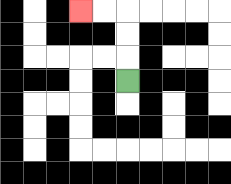{'start': '[5, 3]', 'end': '[3, 0]', 'path_directions': 'U,U,U,L,L', 'path_coordinates': '[[5, 3], [5, 2], [5, 1], [5, 0], [4, 0], [3, 0]]'}